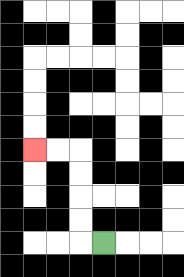{'start': '[4, 10]', 'end': '[1, 6]', 'path_directions': 'L,U,U,U,U,L,L', 'path_coordinates': '[[4, 10], [3, 10], [3, 9], [3, 8], [3, 7], [3, 6], [2, 6], [1, 6]]'}